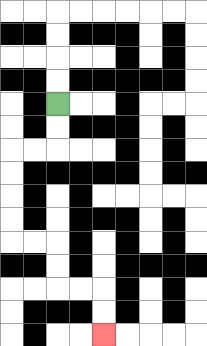{'start': '[2, 4]', 'end': '[4, 14]', 'path_directions': 'D,D,L,L,D,D,D,D,R,R,D,D,R,R,D,D', 'path_coordinates': '[[2, 4], [2, 5], [2, 6], [1, 6], [0, 6], [0, 7], [0, 8], [0, 9], [0, 10], [1, 10], [2, 10], [2, 11], [2, 12], [3, 12], [4, 12], [4, 13], [4, 14]]'}